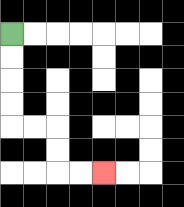{'start': '[0, 1]', 'end': '[4, 7]', 'path_directions': 'D,D,D,D,R,R,D,D,R,R', 'path_coordinates': '[[0, 1], [0, 2], [0, 3], [0, 4], [0, 5], [1, 5], [2, 5], [2, 6], [2, 7], [3, 7], [4, 7]]'}